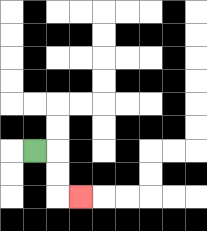{'start': '[1, 6]', 'end': '[3, 8]', 'path_directions': 'R,D,D,R', 'path_coordinates': '[[1, 6], [2, 6], [2, 7], [2, 8], [3, 8]]'}